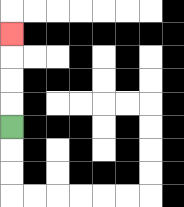{'start': '[0, 5]', 'end': '[0, 1]', 'path_directions': 'U,U,U,U', 'path_coordinates': '[[0, 5], [0, 4], [0, 3], [0, 2], [0, 1]]'}